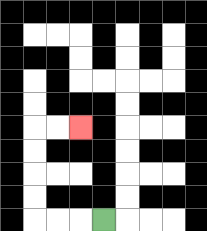{'start': '[4, 9]', 'end': '[3, 5]', 'path_directions': 'L,L,L,U,U,U,U,R,R', 'path_coordinates': '[[4, 9], [3, 9], [2, 9], [1, 9], [1, 8], [1, 7], [1, 6], [1, 5], [2, 5], [3, 5]]'}